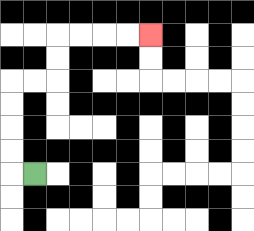{'start': '[1, 7]', 'end': '[6, 1]', 'path_directions': 'L,U,U,U,U,R,R,U,U,R,R,R,R', 'path_coordinates': '[[1, 7], [0, 7], [0, 6], [0, 5], [0, 4], [0, 3], [1, 3], [2, 3], [2, 2], [2, 1], [3, 1], [4, 1], [5, 1], [6, 1]]'}